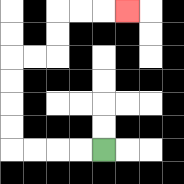{'start': '[4, 6]', 'end': '[5, 0]', 'path_directions': 'L,L,L,L,U,U,U,U,R,R,U,U,R,R,R', 'path_coordinates': '[[4, 6], [3, 6], [2, 6], [1, 6], [0, 6], [0, 5], [0, 4], [0, 3], [0, 2], [1, 2], [2, 2], [2, 1], [2, 0], [3, 0], [4, 0], [5, 0]]'}